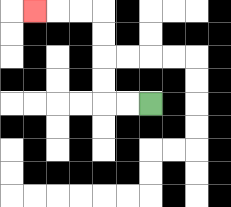{'start': '[6, 4]', 'end': '[1, 0]', 'path_directions': 'L,L,U,U,U,U,L,L,L', 'path_coordinates': '[[6, 4], [5, 4], [4, 4], [4, 3], [4, 2], [4, 1], [4, 0], [3, 0], [2, 0], [1, 0]]'}